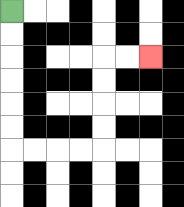{'start': '[0, 0]', 'end': '[6, 2]', 'path_directions': 'D,D,D,D,D,D,R,R,R,R,U,U,U,U,R,R', 'path_coordinates': '[[0, 0], [0, 1], [0, 2], [0, 3], [0, 4], [0, 5], [0, 6], [1, 6], [2, 6], [3, 6], [4, 6], [4, 5], [4, 4], [4, 3], [4, 2], [5, 2], [6, 2]]'}